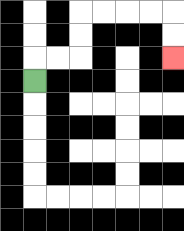{'start': '[1, 3]', 'end': '[7, 2]', 'path_directions': 'U,R,R,U,U,R,R,R,R,D,D', 'path_coordinates': '[[1, 3], [1, 2], [2, 2], [3, 2], [3, 1], [3, 0], [4, 0], [5, 0], [6, 0], [7, 0], [7, 1], [7, 2]]'}